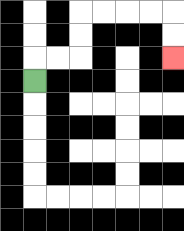{'start': '[1, 3]', 'end': '[7, 2]', 'path_directions': 'U,R,R,U,U,R,R,R,R,D,D', 'path_coordinates': '[[1, 3], [1, 2], [2, 2], [3, 2], [3, 1], [3, 0], [4, 0], [5, 0], [6, 0], [7, 0], [7, 1], [7, 2]]'}